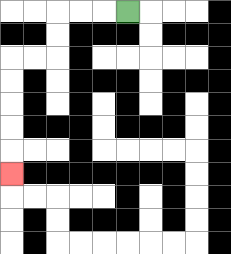{'start': '[5, 0]', 'end': '[0, 7]', 'path_directions': 'L,L,L,D,D,L,L,D,D,D,D,D', 'path_coordinates': '[[5, 0], [4, 0], [3, 0], [2, 0], [2, 1], [2, 2], [1, 2], [0, 2], [0, 3], [0, 4], [0, 5], [0, 6], [0, 7]]'}